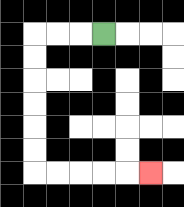{'start': '[4, 1]', 'end': '[6, 7]', 'path_directions': 'L,L,L,D,D,D,D,D,D,R,R,R,R,R', 'path_coordinates': '[[4, 1], [3, 1], [2, 1], [1, 1], [1, 2], [1, 3], [1, 4], [1, 5], [1, 6], [1, 7], [2, 7], [3, 7], [4, 7], [5, 7], [6, 7]]'}